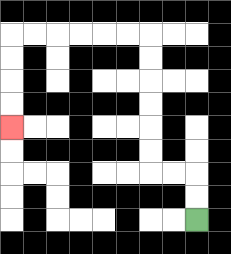{'start': '[8, 9]', 'end': '[0, 5]', 'path_directions': 'U,U,L,L,U,U,U,U,U,U,L,L,L,L,L,L,D,D,D,D', 'path_coordinates': '[[8, 9], [8, 8], [8, 7], [7, 7], [6, 7], [6, 6], [6, 5], [6, 4], [6, 3], [6, 2], [6, 1], [5, 1], [4, 1], [3, 1], [2, 1], [1, 1], [0, 1], [0, 2], [0, 3], [0, 4], [0, 5]]'}